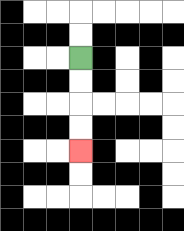{'start': '[3, 2]', 'end': '[3, 6]', 'path_directions': 'D,D,D,D', 'path_coordinates': '[[3, 2], [3, 3], [3, 4], [3, 5], [3, 6]]'}